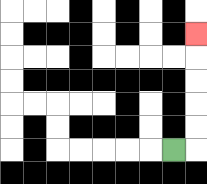{'start': '[7, 6]', 'end': '[8, 1]', 'path_directions': 'R,U,U,U,U,U', 'path_coordinates': '[[7, 6], [8, 6], [8, 5], [8, 4], [8, 3], [8, 2], [8, 1]]'}